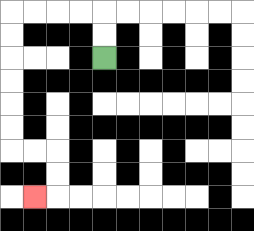{'start': '[4, 2]', 'end': '[1, 8]', 'path_directions': 'U,U,L,L,L,L,D,D,D,D,D,D,R,R,D,D,L', 'path_coordinates': '[[4, 2], [4, 1], [4, 0], [3, 0], [2, 0], [1, 0], [0, 0], [0, 1], [0, 2], [0, 3], [0, 4], [0, 5], [0, 6], [1, 6], [2, 6], [2, 7], [2, 8], [1, 8]]'}